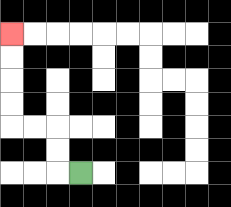{'start': '[3, 7]', 'end': '[0, 1]', 'path_directions': 'L,U,U,L,L,U,U,U,U', 'path_coordinates': '[[3, 7], [2, 7], [2, 6], [2, 5], [1, 5], [0, 5], [0, 4], [0, 3], [0, 2], [0, 1]]'}